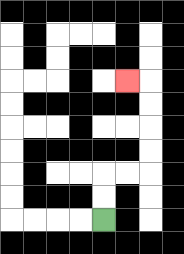{'start': '[4, 9]', 'end': '[5, 3]', 'path_directions': 'U,U,R,R,U,U,U,U,L', 'path_coordinates': '[[4, 9], [4, 8], [4, 7], [5, 7], [6, 7], [6, 6], [6, 5], [6, 4], [6, 3], [5, 3]]'}